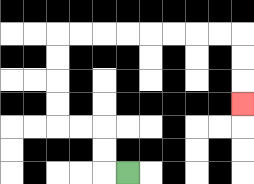{'start': '[5, 7]', 'end': '[10, 4]', 'path_directions': 'L,U,U,L,L,U,U,U,U,R,R,R,R,R,R,R,R,D,D,D', 'path_coordinates': '[[5, 7], [4, 7], [4, 6], [4, 5], [3, 5], [2, 5], [2, 4], [2, 3], [2, 2], [2, 1], [3, 1], [4, 1], [5, 1], [6, 1], [7, 1], [8, 1], [9, 1], [10, 1], [10, 2], [10, 3], [10, 4]]'}